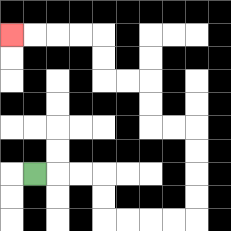{'start': '[1, 7]', 'end': '[0, 1]', 'path_directions': 'R,R,R,D,D,R,R,R,R,U,U,U,U,L,L,U,U,L,L,U,U,L,L,L,L', 'path_coordinates': '[[1, 7], [2, 7], [3, 7], [4, 7], [4, 8], [4, 9], [5, 9], [6, 9], [7, 9], [8, 9], [8, 8], [8, 7], [8, 6], [8, 5], [7, 5], [6, 5], [6, 4], [6, 3], [5, 3], [4, 3], [4, 2], [4, 1], [3, 1], [2, 1], [1, 1], [0, 1]]'}